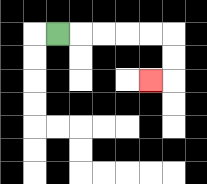{'start': '[2, 1]', 'end': '[6, 3]', 'path_directions': 'R,R,R,R,R,D,D,L', 'path_coordinates': '[[2, 1], [3, 1], [4, 1], [5, 1], [6, 1], [7, 1], [7, 2], [7, 3], [6, 3]]'}